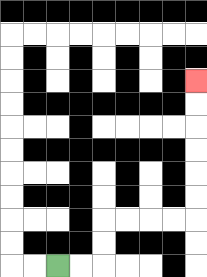{'start': '[2, 11]', 'end': '[8, 3]', 'path_directions': 'R,R,U,U,R,R,R,R,U,U,U,U,U,U', 'path_coordinates': '[[2, 11], [3, 11], [4, 11], [4, 10], [4, 9], [5, 9], [6, 9], [7, 9], [8, 9], [8, 8], [8, 7], [8, 6], [8, 5], [8, 4], [8, 3]]'}